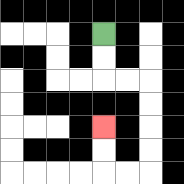{'start': '[4, 1]', 'end': '[4, 5]', 'path_directions': 'D,D,R,R,D,D,D,D,L,L,U,U', 'path_coordinates': '[[4, 1], [4, 2], [4, 3], [5, 3], [6, 3], [6, 4], [6, 5], [6, 6], [6, 7], [5, 7], [4, 7], [4, 6], [4, 5]]'}